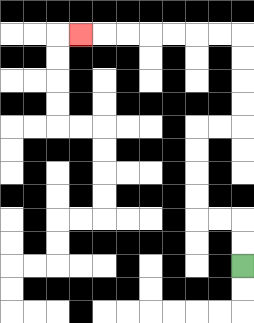{'start': '[10, 11]', 'end': '[3, 1]', 'path_directions': 'U,U,L,L,U,U,U,U,R,R,U,U,U,U,L,L,L,L,L,L,L', 'path_coordinates': '[[10, 11], [10, 10], [10, 9], [9, 9], [8, 9], [8, 8], [8, 7], [8, 6], [8, 5], [9, 5], [10, 5], [10, 4], [10, 3], [10, 2], [10, 1], [9, 1], [8, 1], [7, 1], [6, 1], [5, 1], [4, 1], [3, 1]]'}